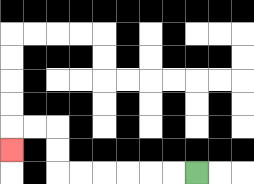{'start': '[8, 7]', 'end': '[0, 6]', 'path_directions': 'L,L,L,L,L,L,U,U,L,L,D', 'path_coordinates': '[[8, 7], [7, 7], [6, 7], [5, 7], [4, 7], [3, 7], [2, 7], [2, 6], [2, 5], [1, 5], [0, 5], [0, 6]]'}